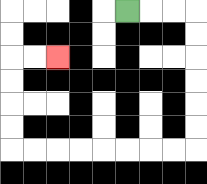{'start': '[5, 0]', 'end': '[2, 2]', 'path_directions': 'R,R,R,D,D,D,D,D,D,L,L,L,L,L,L,L,L,U,U,U,U,R,R', 'path_coordinates': '[[5, 0], [6, 0], [7, 0], [8, 0], [8, 1], [8, 2], [8, 3], [8, 4], [8, 5], [8, 6], [7, 6], [6, 6], [5, 6], [4, 6], [3, 6], [2, 6], [1, 6], [0, 6], [0, 5], [0, 4], [0, 3], [0, 2], [1, 2], [2, 2]]'}